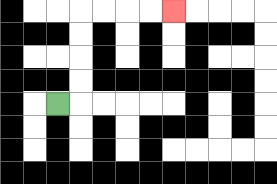{'start': '[2, 4]', 'end': '[7, 0]', 'path_directions': 'R,U,U,U,U,R,R,R,R', 'path_coordinates': '[[2, 4], [3, 4], [3, 3], [3, 2], [3, 1], [3, 0], [4, 0], [5, 0], [6, 0], [7, 0]]'}